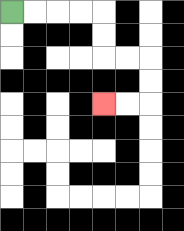{'start': '[0, 0]', 'end': '[4, 4]', 'path_directions': 'R,R,R,R,D,D,R,R,D,D,L,L', 'path_coordinates': '[[0, 0], [1, 0], [2, 0], [3, 0], [4, 0], [4, 1], [4, 2], [5, 2], [6, 2], [6, 3], [6, 4], [5, 4], [4, 4]]'}